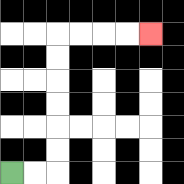{'start': '[0, 7]', 'end': '[6, 1]', 'path_directions': 'R,R,U,U,U,U,U,U,R,R,R,R', 'path_coordinates': '[[0, 7], [1, 7], [2, 7], [2, 6], [2, 5], [2, 4], [2, 3], [2, 2], [2, 1], [3, 1], [4, 1], [5, 1], [6, 1]]'}